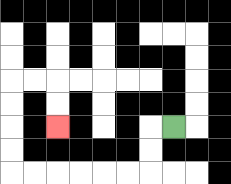{'start': '[7, 5]', 'end': '[2, 5]', 'path_directions': 'L,D,D,L,L,L,L,L,L,U,U,U,U,R,R,D,D', 'path_coordinates': '[[7, 5], [6, 5], [6, 6], [6, 7], [5, 7], [4, 7], [3, 7], [2, 7], [1, 7], [0, 7], [0, 6], [0, 5], [0, 4], [0, 3], [1, 3], [2, 3], [2, 4], [2, 5]]'}